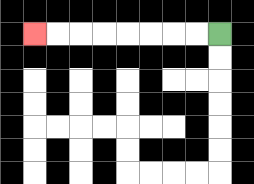{'start': '[9, 1]', 'end': '[1, 1]', 'path_directions': 'L,L,L,L,L,L,L,L', 'path_coordinates': '[[9, 1], [8, 1], [7, 1], [6, 1], [5, 1], [4, 1], [3, 1], [2, 1], [1, 1]]'}